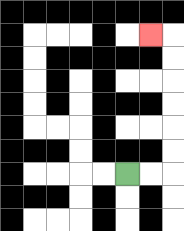{'start': '[5, 7]', 'end': '[6, 1]', 'path_directions': 'R,R,U,U,U,U,U,U,L', 'path_coordinates': '[[5, 7], [6, 7], [7, 7], [7, 6], [7, 5], [7, 4], [7, 3], [7, 2], [7, 1], [6, 1]]'}